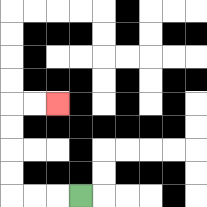{'start': '[3, 8]', 'end': '[2, 4]', 'path_directions': 'L,L,L,U,U,U,U,R,R', 'path_coordinates': '[[3, 8], [2, 8], [1, 8], [0, 8], [0, 7], [0, 6], [0, 5], [0, 4], [1, 4], [2, 4]]'}